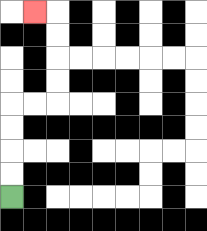{'start': '[0, 8]', 'end': '[1, 0]', 'path_directions': 'U,U,U,U,R,R,U,U,U,U,L', 'path_coordinates': '[[0, 8], [0, 7], [0, 6], [0, 5], [0, 4], [1, 4], [2, 4], [2, 3], [2, 2], [2, 1], [2, 0], [1, 0]]'}